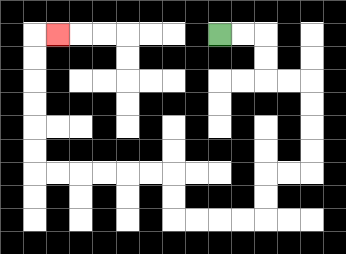{'start': '[9, 1]', 'end': '[2, 1]', 'path_directions': 'R,R,D,D,R,R,D,D,D,D,L,L,D,D,L,L,L,L,U,U,L,L,L,L,L,L,U,U,U,U,U,U,R', 'path_coordinates': '[[9, 1], [10, 1], [11, 1], [11, 2], [11, 3], [12, 3], [13, 3], [13, 4], [13, 5], [13, 6], [13, 7], [12, 7], [11, 7], [11, 8], [11, 9], [10, 9], [9, 9], [8, 9], [7, 9], [7, 8], [7, 7], [6, 7], [5, 7], [4, 7], [3, 7], [2, 7], [1, 7], [1, 6], [1, 5], [1, 4], [1, 3], [1, 2], [1, 1], [2, 1]]'}